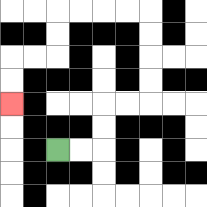{'start': '[2, 6]', 'end': '[0, 4]', 'path_directions': 'R,R,U,U,R,R,U,U,U,U,L,L,L,L,D,D,L,L,D,D', 'path_coordinates': '[[2, 6], [3, 6], [4, 6], [4, 5], [4, 4], [5, 4], [6, 4], [6, 3], [6, 2], [6, 1], [6, 0], [5, 0], [4, 0], [3, 0], [2, 0], [2, 1], [2, 2], [1, 2], [0, 2], [0, 3], [0, 4]]'}